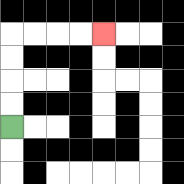{'start': '[0, 5]', 'end': '[4, 1]', 'path_directions': 'U,U,U,U,R,R,R,R', 'path_coordinates': '[[0, 5], [0, 4], [0, 3], [0, 2], [0, 1], [1, 1], [2, 1], [3, 1], [4, 1]]'}